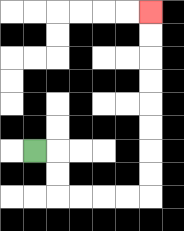{'start': '[1, 6]', 'end': '[6, 0]', 'path_directions': 'R,D,D,R,R,R,R,U,U,U,U,U,U,U,U', 'path_coordinates': '[[1, 6], [2, 6], [2, 7], [2, 8], [3, 8], [4, 8], [5, 8], [6, 8], [6, 7], [6, 6], [6, 5], [6, 4], [6, 3], [6, 2], [6, 1], [6, 0]]'}